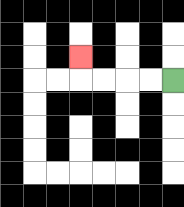{'start': '[7, 3]', 'end': '[3, 2]', 'path_directions': 'L,L,L,L,U', 'path_coordinates': '[[7, 3], [6, 3], [5, 3], [4, 3], [3, 3], [3, 2]]'}